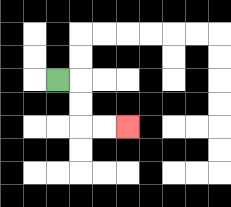{'start': '[2, 3]', 'end': '[5, 5]', 'path_directions': 'R,D,D,R,R', 'path_coordinates': '[[2, 3], [3, 3], [3, 4], [3, 5], [4, 5], [5, 5]]'}